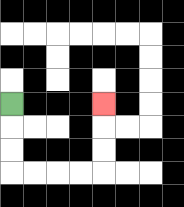{'start': '[0, 4]', 'end': '[4, 4]', 'path_directions': 'D,D,D,R,R,R,R,U,U,U', 'path_coordinates': '[[0, 4], [0, 5], [0, 6], [0, 7], [1, 7], [2, 7], [3, 7], [4, 7], [4, 6], [4, 5], [4, 4]]'}